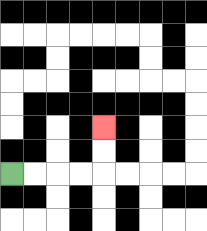{'start': '[0, 7]', 'end': '[4, 5]', 'path_directions': 'R,R,R,R,U,U', 'path_coordinates': '[[0, 7], [1, 7], [2, 7], [3, 7], [4, 7], [4, 6], [4, 5]]'}